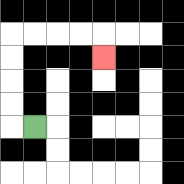{'start': '[1, 5]', 'end': '[4, 2]', 'path_directions': 'L,U,U,U,U,R,R,R,R,D', 'path_coordinates': '[[1, 5], [0, 5], [0, 4], [0, 3], [0, 2], [0, 1], [1, 1], [2, 1], [3, 1], [4, 1], [4, 2]]'}